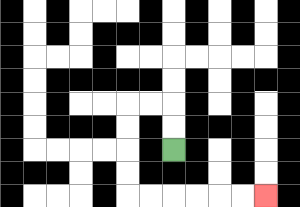{'start': '[7, 6]', 'end': '[11, 8]', 'path_directions': 'U,U,L,L,D,D,D,D,R,R,R,R,R,R', 'path_coordinates': '[[7, 6], [7, 5], [7, 4], [6, 4], [5, 4], [5, 5], [5, 6], [5, 7], [5, 8], [6, 8], [7, 8], [8, 8], [9, 8], [10, 8], [11, 8]]'}